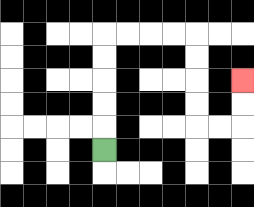{'start': '[4, 6]', 'end': '[10, 3]', 'path_directions': 'U,U,U,U,U,R,R,R,R,D,D,D,D,R,R,U,U', 'path_coordinates': '[[4, 6], [4, 5], [4, 4], [4, 3], [4, 2], [4, 1], [5, 1], [6, 1], [7, 1], [8, 1], [8, 2], [8, 3], [8, 4], [8, 5], [9, 5], [10, 5], [10, 4], [10, 3]]'}